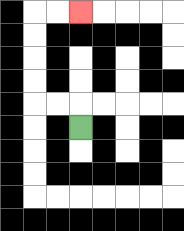{'start': '[3, 5]', 'end': '[3, 0]', 'path_directions': 'U,L,L,U,U,U,U,R,R', 'path_coordinates': '[[3, 5], [3, 4], [2, 4], [1, 4], [1, 3], [1, 2], [1, 1], [1, 0], [2, 0], [3, 0]]'}